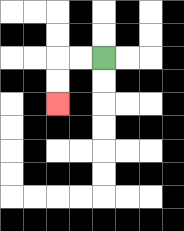{'start': '[4, 2]', 'end': '[2, 4]', 'path_directions': 'L,L,D,D', 'path_coordinates': '[[4, 2], [3, 2], [2, 2], [2, 3], [2, 4]]'}